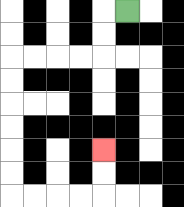{'start': '[5, 0]', 'end': '[4, 6]', 'path_directions': 'L,D,D,L,L,L,L,D,D,D,D,D,D,R,R,R,R,U,U', 'path_coordinates': '[[5, 0], [4, 0], [4, 1], [4, 2], [3, 2], [2, 2], [1, 2], [0, 2], [0, 3], [0, 4], [0, 5], [0, 6], [0, 7], [0, 8], [1, 8], [2, 8], [3, 8], [4, 8], [4, 7], [4, 6]]'}